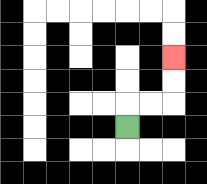{'start': '[5, 5]', 'end': '[7, 2]', 'path_directions': 'U,R,R,U,U', 'path_coordinates': '[[5, 5], [5, 4], [6, 4], [7, 4], [7, 3], [7, 2]]'}